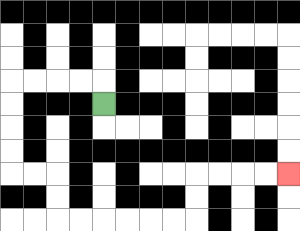{'start': '[4, 4]', 'end': '[12, 7]', 'path_directions': 'U,L,L,L,L,D,D,D,D,R,R,D,D,R,R,R,R,R,R,U,U,R,R,R,R', 'path_coordinates': '[[4, 4], [4, 3], [3, 3], [2, 3], [1, 3], [0, 3], [0, 4], [0, 5], [0, 6], [0, 7], [1, 7], [2, 7], [2, 8], [2, 9], [3, 9], [4, 9], [5, 9], [6, 9], [7, 9], [8, 9], [8, 8], [8, 7], [9, 7], [10, 7], [11, 7], [12, 7]]'}